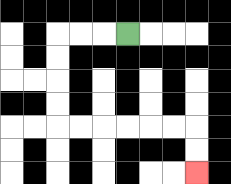{'start': '[5, 1]', 'end': '[8, 7]', 'path_directions': 'L,L,L,D,D,D,D,R,R,R,R,R,R,D,D', 'path_coordinates': '[[5, 1], [4, 1], [3, 1], [2, 1], [2, 2], [2, 3], [2, 4], [2, 5], [3, 5], [4, 5], [5, 5], [6, 5], [7, 5], [8, 5], [8, 6], [8, 7]]'}